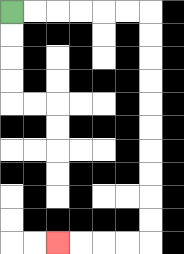{'start': '[0, 0]', 'end': '[2, 10]', 'path_directions': 'R,R,R,R,R,R,D,D,D,D,D,D,D,D,D,D,L,L,L,L', 'path_coordinates': '[[0, 0], [1, 0], [2, 0], [3, 0], [4, 0], [5, 0], [6, 0], [6, 1], [6, 2], [6, 3], [6, 4], [6, 5], [6, 6], [6, 7], [6, 8], [6, 9], [6, 10], [5, 10], [4, 10], [3, 10], [2, 10]]'}